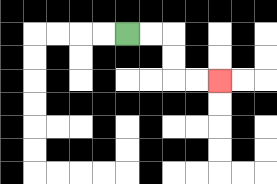{'start': '[5, 1]', 'end': '[9, 3]', 'path_directions': 'R,R,D,D,R,R', 'path_coordinates': '[[5, 1], [6, 1], [7, 1], [7, 2], [7, 3], [8, 3], [9, 3]]'}